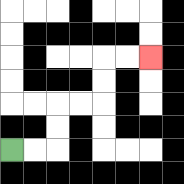{'start': '[0, 6]', 'end': '[6, 2]', 'path_directions': 'R,R,U,U,R,R,U,U,R,R', 'path_coordinates': '[[0, 6], [1, 6], [2, 6], [2, 5], [2, 4], [3, 4], [4, 4], [4, 3], [4, 2], [5, 2], [6, 2]]'}